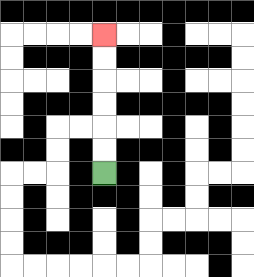{'start': '[4, 7]', 'end': '[4, 1]', 'path_directions': 'U,U,U,U,U,U', 'path_coordinates': '[[4, 7], [4, 6], [4, 5], [4, 4], [4, 3], [4, 2], [4, 1]]'}